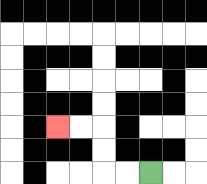{'start': '[6, 7]', 'end': '[2, 5]', 'path_directions': 'L,L,U,U,L,L', 'path_coordinates': '[[6, 7], [5, 7], [4, 7], [4, 6], [4, 5], [3, 5], [2, 5]]'}